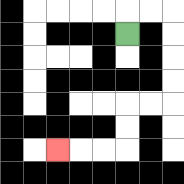{'start': '[5, 1]', 'end': '[2, 6]', 'path_directions': 'U,R,R,D,D,D,D,L,L,D,D,L,L,L', 'path_coordinates': '[[5, 1], [5, 0], [6, 0], [7, 0], [7, 1], [7, 2], [7, 3], [7, 4], [6, 4], [5, 4], [5, 5], [5, 6], [4, 6], [3, 6], [2, 6]]'}